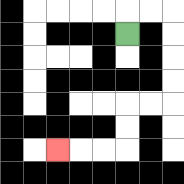{'start': '[5, 1]', 'end': '[2, 6]', 'path_directions': 'U,R,R,D,D,D,D,L,L,D,D,L,L,L', 'path_coordinates': '[[5, 1], [5, 0], [6, 0], [7, 0], [7, 1], [7, 2], [7, 3], [7, 4], [6, 4], [5, 4], [5, 5], [5, 6], [4, 6], [3, 6], [2, 6]]'}